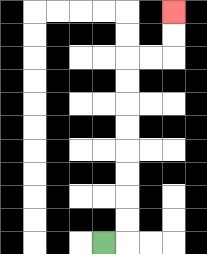{'start': '[4, 10]', 'end': '[7, 0]', 'path_directions': 'R,U,U,U,U,U,U,U,U,R,R,U,U', 'path_coordinates': '[[4, 10], [5, 10], [5, 9], [5, 8], [5, 7], [5, 6], [5, 5], [5, 4], [5, 3], [5, 2], [6, 2], [7, 2], [7, 1], [7, 0]]'}